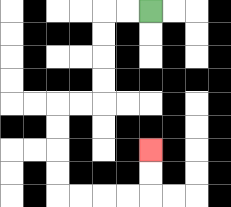{'start': '[6, 0]', 'end': '[6, 6]', 'path_directions': 'L,L,D,D,D,D,L,L,D,D,D,D,R,R,R,R,U,U', 'path_coordinates': '[[6, 0], [5, 0], [4, 0], [4, 1], [4, 2], [4, 3], [4, 4], [3, 4], [2, 4], [2, 5], [2, 6], [2, 7], [2, 8], [3, 8], [4, 8], [5, 8], [6, 8], [6, 7], [6, 6]]'}